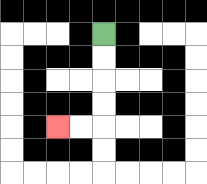{'start': '[4, 1]', 'end': '[2, 5]', 'path_directions': 'D,D,D,D,L,L', 'path_coordinates': '[[4, 1], [4, 2], [4, 3], [4, 4], [4, 5], [3, 5], [2, 5]]'}